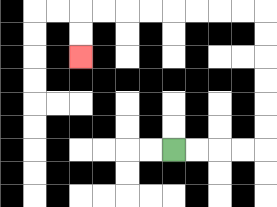{'start': '[7, 6]', 'end': '[3, 2]', 'path_directions': 'R,R,R,R,U,U,U,U,U,U,L,L,L,L,L,L,L,L,D,D', 'path_coordinates': '[[7, 6], [8, 6], [9, 6], [10, 6], [11, 6], [11, 5], [11, 4], [11, 3], [11, 2], [11, 1], [11, 0], [10, 0], [9, 0], [8, 0], [7, 0], [6, 0], [5, 0], [4, 0], [3, 0], [3, 1], [3, 2]]'}